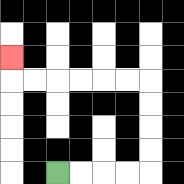{'start': '[2, 7]', 'end': '[0, 2]', 'path_directions': 'R,R,R,R,U,U,U,U,L,L,L,L,L,L,U', 'path_coordinates': '[[2, 7], [3, 7], [4, 7], [5, 7], [6, 7], [6, 6], [6, 5], [6, 4], [6, 3], [5, 3], [4, 3], [3, 3], [2, 3], [1, 3], [0, 3], [0, 2]]'}